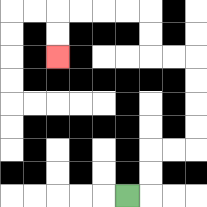{'start': '[5, 8]', 'end': '[2, 2]', 'path_directions': 'R,U,U,R,R,U,U,U,U,L,L,U,U,L,L,L,L,D,D', 'path_coordinates': '[[5, 8], [6, 8], [6, 7], [6, 6], [7, 6], [8, 6], [8, 5], [8, 4], [8, 3], [8, 2], [7, 2], [6, 2], [6, 1], [6, 0], [5, 0], [4, 0], [3, 0], [2, 0], [2, 1], [2, 2]]'}